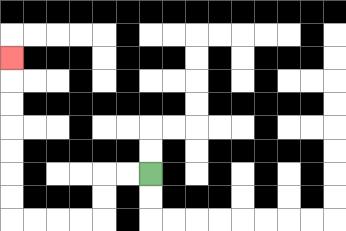{'start': '[6, 7]', 'end': '[0, 2]', 'path_directions': 'L,L,D,D,L,L,L,L,U,U,U,U,U,U,U', 'path_coordinates': '[[6, 7], [5, 7], [4, 7], [4, 8], [4, 9], [3, 9], [2, 9], [1, 9], [0, 9], [0, 8], [0, 7], [0, 6], [0, 5], [0, 4], [0, 3], [0, 2]]'}